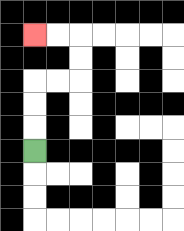{'start': '[1, 6]', 'end': '[1, 1]', 'path_directions': 'U,U,U,R,R,U,U,L,L', 'path_coordinates': '[[1, 6], [1, 5], [1, 4], [1, 3], [2, 3], [3, 3], [3, 2], [3, 1], [2, 1], [1, 1]]'}